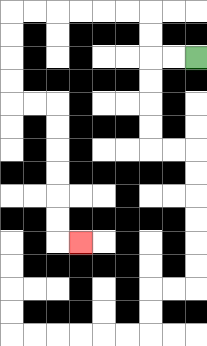{'start': '[8, 2]', 'end': '[3, 10]', 'path_directions': 'L,L,U,U,L,L,L,L,L,L,D,D,D,D,R,R,D,D,D,D,D,D,R', 'path_coordinates': '[[8, 2], [7, 2], [6, 2], [6, 1], [6, 0], [5, 0], [4, 0], [3, 0], [2, 0], [1, 0], [0, 0], [0, 1], [0, 2], [0, 3], [0, 4], [1, 4], [2, 4], [2, 5], [2, 6], [2, 7], [2, 8], [2, 9], [2, 10], [3, 10]]'}